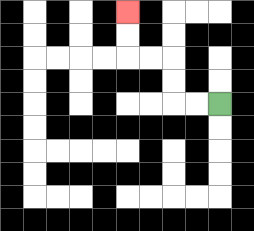{'start': '[9, 4]', 'end': '[5, 0]', 'path_directions': 'L,L,U,U,L,L,U,U', 'path_coordinates': '[[9, 4], [8, 4], [7, 4], [7, 3], [7, 2], [6, 2], [5, 2], [5, 1], [5, 0]]'}